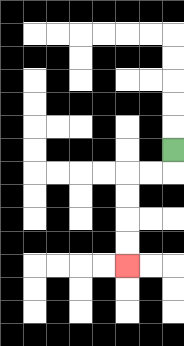{'start': '[7, 6]', 'end': '[5, 11]', 'path_directions': 'D,L,L,D,D,D,D', 'path_coordinates': '[[7, 6], [7, 7], [6, 7], [5, 7], [5, 8], [5, 9], [5, 10], [5, 11]]'}